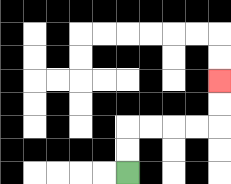{'start': '[5, 7]', 'end': '[9, 3]', 'path_directions': 'U,U,R,R,R,R,U,U', 'path_coordinates': '[[5, 7], [5, 6], [5, 5], [6, 5], [7, 5], [8, 5], [9, 5], [9, 4], [9, 3]]'}